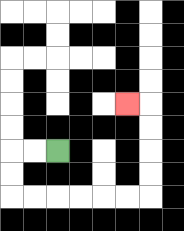{'start': '[2, 6]', 'end': '[5, 4]', 'path_directions': 'L,L,D,D,R,R,R,R,R,R,U,U,U,U,L', 'path_coordinates': '[[2, 6], [1, 6], [0, 6], [0, 7], [0, 8], [1, 8], [2, 8], [3, 8], [4, 8], [5, 8], [6, 8], [6, 7], [6, 6], [6, 5], [6, 4], [5, 4]]'}